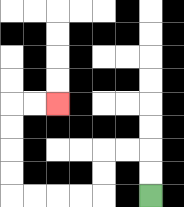{'start': '[6, 8]', 'end': '[2, 4]', 'path_directions': 'U,U,L,L,D,D,L,L,L,L,U,U,U,U,R,R', 'path_coordinates': '[[6, 8], [6, 7], [6, 6], [5, 6], [4, 6], [4, 7], [4, 8], [3, 8], [2, 8], [1, 8], [0, 8], [0, 7], [0, 6], [0, 5], [0, 4], [1, 4], [2, 4]]'}